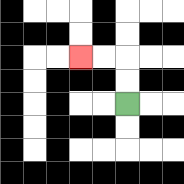{'start': '[5, 4]', 'end': '[3, 2]', 'path_directions': 'U,U,L,L', 'path_coordinates': '[[5, 4], [5, 3], [5, 2], [4, 2], [3, 2]]'}